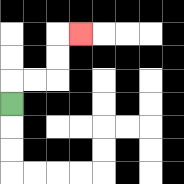{'start': '[0, 4]', 'end': '[3, 1]', 'path_directions': 'U,R,R,U,U,R', 'path_coordinates': '[[0, 4], [0, 3], [1, 3], [2, 3], [2, 2], [2, 1], [3, 1]]'}